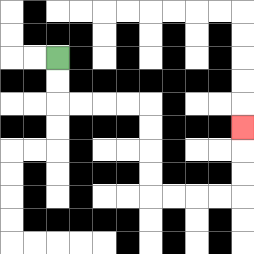{'start': '[2, 2]', 'end': '[10, 5]', 'path_directions': 'D,D,R,R,R,R,D,D,D,D,R,R,R,R,U,U,U', 'path_coordinates': '[[2, 2], [2, 3], [2, 4], [3, 4], [4, 4], [5, 4], [6, 4], [6, 5], [6, 6], [6, 7], [6, 8], [7, 8], [8, 8], [9, 8], [10, 8], [10, 7], [10, 6], [10, 5]]'}